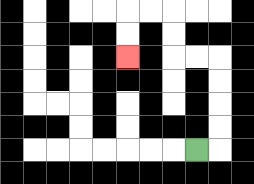{'start': '[8, 6]', 'end': '[5, 2]', 'path_directions': 'R,U,U,U,U,L,L,U,U,L,L,D,D', 'path_coordinates': '[[8, 6], [9, 6], [9, 5], [9, 4], [9, 3], [9, 2], [8, 2], [7, 2], [7, 1], [7, 0], [6, 0], [5, 0], [5, 1], [5, 2]]'}